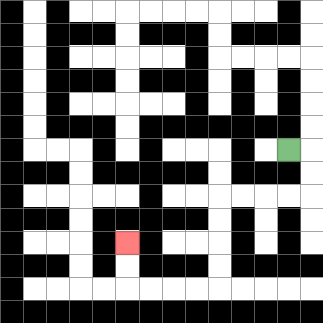{'start': '[12, 6]', 'end': '[5, 10]', 'path_directions': 'R,D,D,L,L,L,L,D,D,D,D,L,L,L,L,U,U', 'path_coordinates': '[[12, 6], [13, 6], [13, 7], [13, 8], [12, 8], [11, 8], [10, 8], [9, 8], [9, 9], [9, 10], [9, 11], [9, 12], [8, 12], [7, 12], [6, 12], [5, 12], [5, 11], [5, 10]]'}